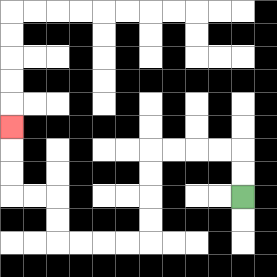{'start': '[10, 8]', 'end': '[0, 5]', 'path_directions': 'U,U,L,L,L,L,D,D,D,D,L,L,L,L,U,U,L,L,U,U,U', 'path_coordinates': '[[10, 8], [10, 7], [10, 6], [9, 6], [8, 6], [7, 6], [6, 6], [6, 7], [6, 8], [6, 9], [6, 10], [5, 10], [4, 10], [3, 10], [2, 10], [2, 9], [2, 8], [1, 8], [0, 8], [0, 7], [0, 6], [0, 5]]'}